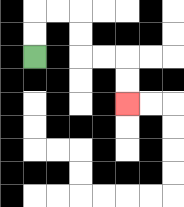{'start': '[1, 2]', 'end': '[5, 4]', 'path_directions': 'U,U,R,R,D,D,R,R,D,D', 'path_coordinates': '[[1, 2], [1, 1], [1, 0], [2, 0], [3, 0], [3, 1], [3, 2], [4, 2], [5, 2], [5, 3], [5, 4]]'}